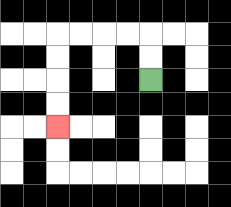{'start': '[6, 3]', 'end': '[2, 5]', 'path_directions': 'U,U,L,L,L,L,D,D,D,D', 'path_coordinates': '[[6, 3], [6, 2], [6, 1], [5, 1], [4, 1], [3, 1], [2, 1], [2, 2], [2, 3], [2, 4], [2, 5]]'}